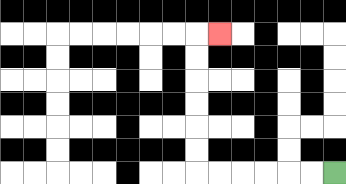{'start': '[14, 7]', 'end': '[9, 1]', 'path_directions': 'L,L,L,L,L,L,U,U,U,U,U,U,R', 'path_coordinates': '[[14, 7], [13, 7], [12, 7], [11, 7], [10, 7], [9, 7], [8, 7], [8, 6], [8, 5], [8, 4], [8, 3], [8, 2], [8, 1], [9, 1]]'}